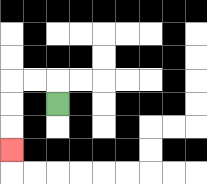{'start': '[2, 4]', 'end': '[0, 6]', 'path_directions': 'U,L,L,D,D,D', 'path_coordinates': '[[2, 4], [2, 3], [1, 3], [0, 3], [0, 4], [0, 5], [0, 6]]'}